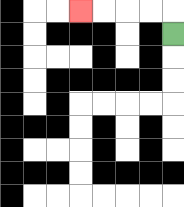{'start': '[7, 1]', 'end': '[3, 0]', 'path_directions': 'U,L,L,L,L', 'path_coordinates': '[[7, 1], [7, 0], [6, 0], [5, 0], [4, 0], [3, 0]]'}